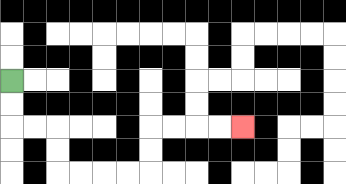{'start': '[0, 3]', 'end': '[10, 5]', 'path_directions': 'D,D,R,R,D,D,R,R,R,R,U,U,R,R,R,R', 'path_coordinates': '[[0, 3], [0, 4], [0, 5], [1, 5], [2, 5], [2, 6], [2, 7], [3, 7], [4, 7], [5, 7], [6, 7], [6, 6], [6, 5], [7, 5], [8, 5], [9, 5], [10, 5]]'}